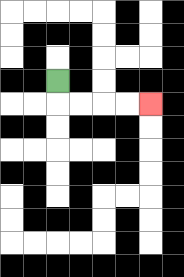{'start': '[2, 3]', 'end': '[6, 4]', 'path_directions': 'D,R,R,R,R', 'path_coordinates': '[[2, 3], [2, 4], [3, 4], [4, 4], [5, 4], [6, 4]]'}